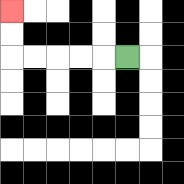{'start': '[5, 2]', 'end': '[0, 0]', 'path_directions': 'L,L,L,L,L,U,U', 'path_coordinates': '[[5, 2], [4, 2], [3, 2], [2, 2], [1, 2], [0, 2], [0, 1], [0, 0]]'}